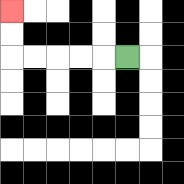{'start': '[5, 2]', 'end': '[0, 0]', 'path_directions': 'L,L,L,L,L,U,U', 'path_coordinates': '[[5, 2], [4, 2], [3, 2], [2, 2], [1, 2], [0, 2], [0, 1], [0, 0]]'}